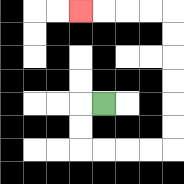{'start': '[4, 4]', 'end': '[3, 0]', 'path_directions': 'L,D,D,R,R,R,R,U,U,U,U,U,U,L,L,L,L', 'path_coordinates': '[[4, 4], [3, 4], [3, 5], [3, 6], [4, 6], [5, 6], [6, 6], [7, 6], [7, 5], [7, 4], [7, 3], [7, 2], [7, 1], [7, 0], [6, 0], [5, 0], [4, 0], [3, 0]]'}